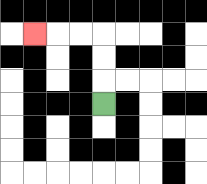{'start': '[4, 4]', 'end': '[1, 1]', 'path_directions': 'U,U,U,L,L,L', 'path_coordinates': '[[4, 4], [4, 3], [4, 2], [4, 1], [3, 1], [2, 1], [1, 1]]'}